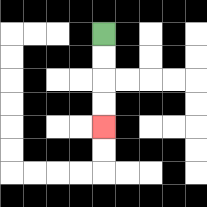{'start': '[4, 1]', 'end': '[4, 5]', 'path_directions': 'D,D,D,D', 'path_coordinates': '[[4, 1], [4, 2], [4, 3], [4, 4], [4, 5]]'}